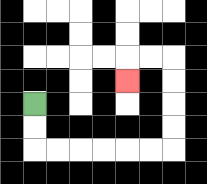{'start': '[1, 4]', 'end': '[5, 3]', 'path_directions': 'D,D,R,R,R,R,R,R,U,U,U,U,L,L,D', 'path_coordinates': '[[1, 4], [1, 5], [1, 6], [2, 6], [3, 6], [4, 6], [5, 6], [6, 6], [7, 6], [7, 5], [7, 4], [7, 3], [7, 2], [6, 2], [5, 2], [5, 3]]'}